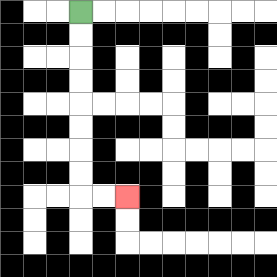{'start': '[3, 0]', 'end': '[5, 8]', 'path_directions': 'D,D,D,D,D,D,D,D,R,R', 'path_coordinates': '[[3, 0], [3, 1], [3, 2], [3, 3], [3, 4], [3, 5], [3, 6], [3, 7], [3, 8], [4, 8], [5, 8]]'}